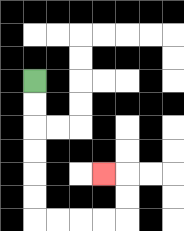{'start': '[1, 3]', 'end': '[4, 7]', 'path_directions': 'D,D,D,D,D,D,R,R,R,R,U,U,L', 'path_coordinates': '[[1, 3], [1, 4], [1, 5], [1, 6], [1, 7], [1, 8], [1, 9], [2, 9], [3, 9], [4, 9], [5, 9], [5, 8], [5, 7], [4, 7]]'}